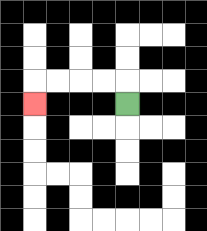{'start': '[5, 4]', 'end': '[1, 4]', 'path_directions': 'U,L,L,L,L,D', 'path_coordinates': '[[5, 4], [5, 3], [4, 3], [3, 3], [2, 3], [1, 3], [1, 4]]'}